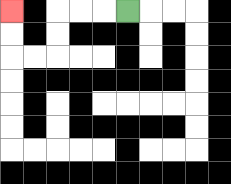{'start': '[5, 0]', 'end': '[0, 0]', 'path_directions': 'L,L,L,D,D,L,L,U,U', 'path_coordinates': '[[5, 0], [4, 0], [3, 0], [2, 0], [2, 1], [2, 2], [1, 2], [0, 2], [0, 1], [0, 0]]'}